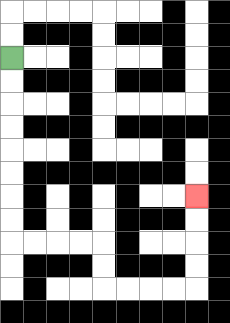{'start': '[0, 2]', 'end': '[8, 8]', 'path_directions': 'D,D,D,D,D,D,D,D,R,R,R,R,D,D,R,R,R,R,U,U,U,U', 'path_coordinates': '[[0, 2], [0, 3], [0, 4], [0, 5], [0, 6], [0, 7], [0, 8], [0, 9], [0, 10], [1, 10], [2, 10], [3, 10], [4, 10], [4, 11], [4, 12], [5, 12], [6, 12], [7, 12], [8, 12], [8, 11], [8, 10], [8, 9], [8, 8]]'}